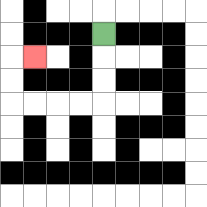{'start': '[4, 1]', 'end': '[1, 2]', 'path_directions': 'D,D,D,L,L,L,L,U,U,R', 'path_coordinates': '[[4, 1], [4, 2], [4, 3], [4, 4], [3, 4], [2, 4], [1, 4], [0, 4], [0, 3], [0, 2], [1, 2]]'}